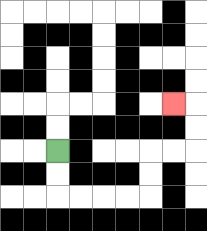{'start': '[2, 6]', 'end': '[7, 4]', 'path_directions': 'D,D,R,R,R,R,U,U,R,R,U,U,L', 'path_coordinates': '[[2, 6], [2, 7], [2, 8], [3, 8], [4, 8], [5, 8], [6, 8], [6, 7], [6, 6], [7, 6], [8, 6], [8, 5], [8, 4], [7, 4]]'}